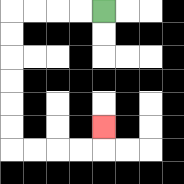{'start': '[4, 0]', 'end': '[4, 5]', 'path_directions': 'L,L,L,L,D,D,D,D,D,D,R,R,R,R,U', 'path_coordinates': '[[4, 0], [3, 0], [2, 0], [1, 0], [0, 0], [0, 1], [0, 2], [0, 3], [0, 4], [0, 5], [0, 6], [1, 6], [2, 6], [3, 6], [4, 6], [4, 5]]'}